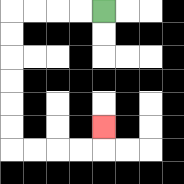{'start': '[4, 0]', 'end': '[4, 5]', 'path_directions': 'L,L,L,L,D,D,D,D,D,D,R,R,R,R,U', 'path_coordinates': '[[4, 0], [3, 0], [2, 0], [1, 0], [0, 0], [0, 1], [0, 2], [0, 3], [0, 4], [0, 5], [0, 6], [1, 6], [2, 6], [3, 6], [4, 6], [4, 5]]'}